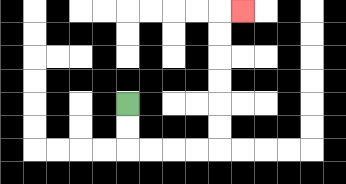{'start': '[5, 4]', 'end': '[10, 0]', 'path_directions': 'D,D,R,R,R,R,U,U,U,U,U,U,R', 'path_coordinates': '[[5, 4], [5, 5], [5, 6], [6, 6], [7, 6], [8, 6], [9, 6], [9, 5], [9, 4], [9, 3], [9, 2], [9, 1], [9, 0], [10, 0]]'}